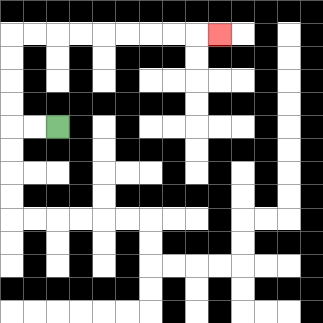{'start': '[2, 5]', 'end': '[9, 1]', 'path_directions': 'L,L,U,U,U,U,R,R,R,R,R,R,R,R,R', 'path_coordinates': '[[2, 5], [1, 5], [0, 5], [0, 4], [0, 3], [0, 2], [0, 1], [1, 1], [2, 1], [3, 1], [4, 1], [5, 1], [6, 1], [7, 1], [8, 1], [9, 1]]'}